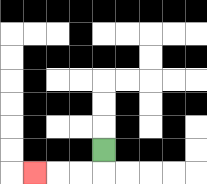{'start': '[4, 6]', 'end': '[1, 7]', 'path_directions': 'D,L,L,L', 'path_coordinates': '[[4, 6], [4, 7], [3, 7], [2, 7], [1, 7]]'}